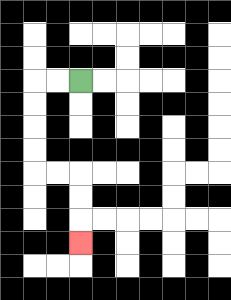{'start': '[3, 3]', 'end': '[3, 10]', 'path_directions': 'L,L,D,D,D,D,R,R,D,D,D', 'path_coordinates': '[[3, 3], [2, 3], [1, 3], [1, 4], [1, 5], [1, 6], [1, 7], [2, 7], [3, 7], [3, 8], [3, 9], [3, 10]]'}